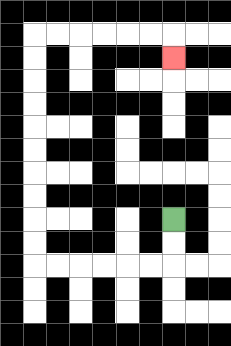{'start': '[7, 9]', 'end': '[7, 2]', 'path_directions': 'D,D,L,L,L,L,L,L,U,U,U,U,U,U,U,U,U,U,R,R,R,R,R,R,D', 'path_coordinates': '[[7, 9], [7, 10], [7, 11], [6, 11], [5, 11], [4, 11], [3, 11], [2, 11], [1, 11], [1, 10], [1, 9], [1, 8], [1, 7], [1, 6], [1, 5], [1, 4], [1, 3], [1, 2], [1, 1], [2, 1], [3, 1], [4, 1], [5, 1], [6, 1], [7, 1], [7, 2]]'}